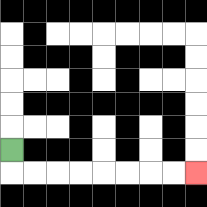{'start': '[0, 6]', 'end': '[8, 7]', 'path_directions': 'D,R,R,R,R,R,R,R,R', 'path_coordinates': '[[0, 6], [0, 7], [1, 7], [2, 7], [3, 7], [4, 7], [5, 7], [6, 7], [7, 7], [8, 7]]'}